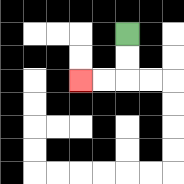{'start': '[5, 1]', 'end': '[3, 3]', 'path_directions': 'D,D,L,L', 'path_coordinates': '[[5, 1], [5, 2], [5, 3], [4, 3], [3, 3]]'}